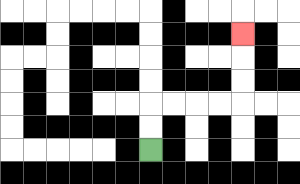{'start': '[6, 6]', 'end': '[10, 1]', 'path_directions': 'U,U,R,R,R,R,U,U,U', 'path_coordinates': '[[6, 6], [6, 5], [6, 4], [7, 4], [8, 4], [9, 4], [10, 4], [10, 3], [10, 2], [10, 1]]'}